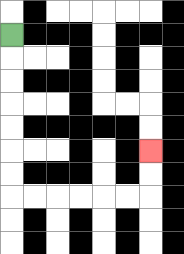{'start': '[0, 1]', 'end': '[6, 6]', 'path_directions': 'D,D,D,D,D,D,D,R,R,R,R,R,R,U,U', 'path_coordinates': '[[0, 1], [0, 2], [0, 3], [0, 4], [0, 5], [0, 6], [0, 7], [0, 8], [1, 8], [2, 8], [3, 8], [4, 8], [5, 8], [6, 8], [6, 7], [6, 6]]'}